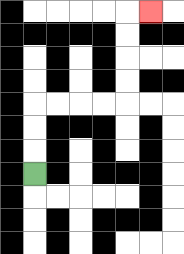{'start': '[1, 7]', 'end': '[6, 0]', 'path_directions': 'U,U,U,R,R,R,R,U,U,U,U,R', 'path_coordinates': '[[1, 7], [1, 6], [1, 5], [1, 4], [2, 4], [3, 4], [4, 4], [5, 4], [5, 3], [5, 2], [5, 1], [5, 0], [6, 0]]'}